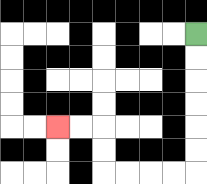{'start': '[8, 1]', 'end': '[2, 5]', 'path_directions': 'D,D,D,D,D,D,L,L,L,L,U,U,L,L', 'path_coordinates': '[[8, 1], [8, 2], [8, 3], [8, 4], [8, 5], [8, 6], [8, 7], [7, 7], [6, 7], [5, 7], [4, 7], [4, 6], [4, 5], [3, 5], [2, 5]]'}